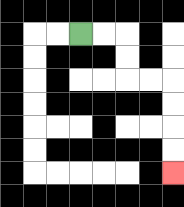{'start': '[3, 1]', 'end': '[7, 7]', 'path_directions': 'R,R,D,D,R,R,D,D,D,D', 'path_coordinates': '[[3, 1], [4, 1], [5, 1], [5, 2], [5, 3], [6, 3], [7, 3], [7, 4], [7, 5], [7, 6], [7, 7]]'}